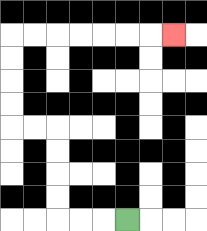{'start': '[5, 9]', 'end': '[7, 1]', 'path_directions': 'L,L,L,U,U,U,U,L,L,U,U,U,U,R,R,R,R,R,R,R', 'path_coordinates': '[[5, 9], [4, 9], [3, 9], [2, 9], [2, 8], [2, 7], [2, 6], [2, 5], [1, 5], [0, 5], [0, 4], [0, 3], [0, 2], [0, 1], [1, 1], [2, 1], [3, 1], [4, 1], [5, 1], [6, 1], [7, 1]]'}